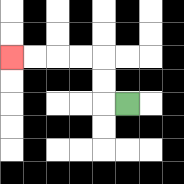{'start': '[5, 4]', 'end': '[0, 2]', 'path_directions': 'L,U,U,L,L,L,L', 'path_coordinates': '[[5, 4], [4, 4], [4, 3], [4, 2], [3, 2], [2, 2], [1, 2], [0, 2]]'}